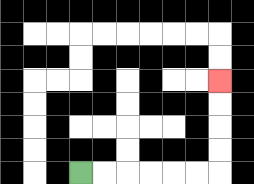{'start': '[3, 7]', 'end': '[9, 3]', 'path_directions': 'R,R,R,R,R,R,U,U,U,U', 'path_coordinates': '[[3, 7], [4, 7], [5, 7], [6, 7], [7, 7], [8, 7], [9, 7], [9, 6], [9, 5], [9, 4], [9, 3]]'}